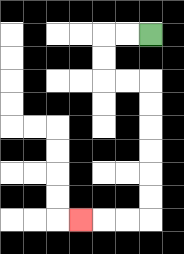{'start': '[6, 1]', 'end': '[3, 9]', 'path_directions': 'L,L,D,D,R,R,D,D,D,D,D,D,L,L,L', 'path_coordinates': '[[6, 1], [5, 1], [4, 1], [4, 2], [4, 3], [5, 3], [6, 3], [6, 4], [6, 5], [6, 6], [6, 7], [6, 8], [6, 9], [5, 9], [4, 9], [3, 9]]'}